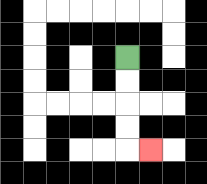{'start': '[5, 2]', 'end': '[6, 6]', 'path_directions': 'D,D,D,D,R', 'path_coordinates': '[[5, 2], [5, 3], [5, 4], [5, 5], [5, 6], [6, 6]]'}